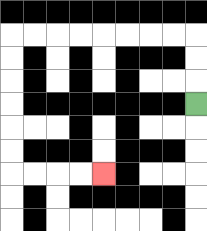{'start': '[8, 4]', 'end': '[4, 7]', 'path_directions': 'U,U,U,L,L,L,L,L,L,L,L,D,D,D,D,D,D,R,R,R,R', 'path_coordinates': '[[8, 4], [8, 3], [8, 2], [8, 1], [7, 1], [6, 1], [5, 1], [4, 1], [3, 1], [2, 1], [1, 1], [0, 1], [0, 2], [0, 3], [0, 4], [0, 5], [0, 6], [0, 7], [1, 7], [2, 7], [3, 7], [4, 7]]'}